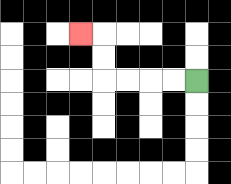{'start': '[8, 3]', 'end': '[3, 1]', 'path_directions': 'L,L,L,L,U,U,L', 'path_coordinates': '[[8, 3], [7, 3], [6, 3], [5, 3], [4, 3], [4, 2], [4, 1], [3, 1]]'}